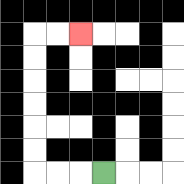{'start': '[4, 7]', 'end': '[3, 1]', 'path_directions': 'L,L,L,U,U,U,U,U,U,R,R', 'path_coordinates': '[[4, 7], [3, 7], [2, 7], [1, 7], [1, 6], [1, 5], [1, 4], [1, 3], [1, 2], [1, 1], [2, 1], [3, 1]]'}